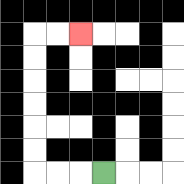{'start': '[4, 7]', 'end': '[3, 1]', 'path_directions': 'L,L,L,U,U,U,U,U,U,R,R', 'path_coordinates': '[[4, 7], [3, 7], [2, 7], [1, 7], [1, 6], [1, 5], [1, 4], [1, 3], [1, 2], [1, 1], [2, 1], [3, 1]]'}